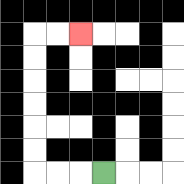{'start': '[4, 7]', 'end': '[3, 1]', 'path_directions': 'L,L,L,U,U,U,U,U,U,R,R', 'path_coordinates': '[[4, 7], [3, 7], [2, 7], [1, 7], [1, 6], [1, 5], [1, 4], [1, 3], [1, 2], [1, 1], [2, 1], [3, 1]]'}